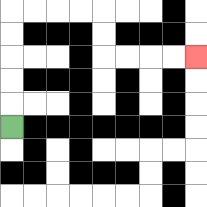{'start': '[0, 5]', 'end': '[8, 2]', 'path_directions': 'U,U,U,U,U,R,R,R,R,D,D,R,R,R,R', 'path_coordinates': '[[0, 5], [0, 4], [0, 3], [0, 2], [0, 1], [0, 0], [1, 0], [2, 0], [3, 0], [4, 0], [4, 1], [4, 2], [5, 2], [6, 2], [7, 2], [8, 2]]'}